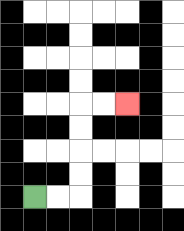{'start': '[1, 8]', 'end': '[5, 4]', 'path_directions': 'R,R,U,U,U,U,R,R', 'path_coordinates': '[[1, 8], [2, 8], [3, 8], [3, 7], [3, 6], [3, 5], [3, 4], [4, 4], [5, 4]]'}